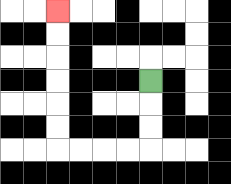{'start': '[6, 3]', 'end': '[2, 0]', 'path_directions': 'D,D,D,L,L,L,L,U,U,U,U,U,U', 'path_coordinates': '[[6, 3], [6, 4], [6, 5], [6, 6], [5, 6], [4, 6], [3, 6], [2, 6], [2, 5], [2, 4], [2, 3], [2, 2], [2, 1], [2, 0]]'}